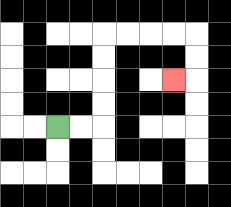{'start': '[2, 5]', 'end': '[7, 3]', 'path_directions': 'R,R,U,U,U,U,R,R,R,R,D,D,L', 'path_coordinates': '[[2, 5], [3, 5], [4, 5], [4, 4], [4, 3], [4, 2], [4, 1], [5, 1], [6, 1], [7, 1], [8, 1], [8, 2], [8, 3], [7, 3]]'}